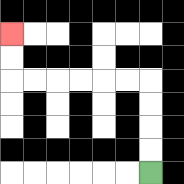{'start': '[6, 7]', 'end': '[0, 1]', 'path_directions': 'U,U,U,U,L,L,L,L,L,L,U,U', 'path_coordinates': '[[6, 7], [6, 6], [6, 5], [6, 4], [6, 3], [5, 3], [4, 3], [3, 3], [2, 3], [1, 3], [0, 3], [0, 2], [0, 1]]'}